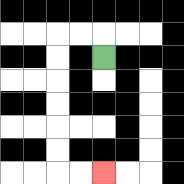{'start': '[4, 2]', 'end': '[4, 7]', 'path_directions': 'U,L,L,D,D,D,D,D,D,R,R', 'path_coordinates': '[[4, 2], [4, 1], [3, 1], [2, 1], [2, 2], [2, 3], [2, 4], [2, 5], [2, 6], [2, 7], [3, 7], [4, 7]]'}